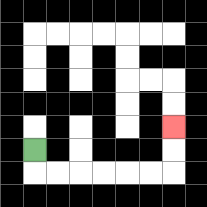{'start': '[1, 6]', 'end': '[7, 5]', 'path_directions': 'D,R,R,R,R,R,R,U,U', 'path_coordinates': '[[1, 6], [1, 7], [2, 7], [3, 7], [4, 7], [5, 7], [6, 7], [7, 7], [7, 6], [7, 5]]'}